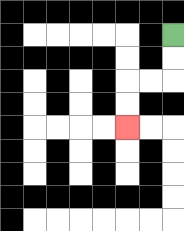{'start': '[7, 1]', 'end': '[5, 5]', 'path_directions': 'D,D,L,L,D,D', 'path_coordinates': '[[7, 1], [7, 2], [7, 3], [6, 3], [5, 3], [5, 4], [5, 5]]'}